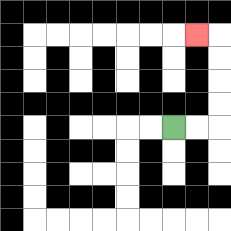{'start': '[7, 5]', 'end': '[8, 1]', 'path_directions': 'R,R,U,U,U,U,L', 'path_coordinates': '[[7, 5], [8, 5], [9, 5], [9, 4], [9, 3], [9, 2], [9, 1], [8, 1]]'}